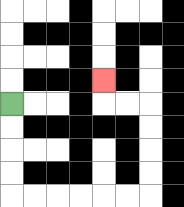{'start': '[0, 4]', 'end': '[4, 3]', 'path_directions': 'D,D,D,D,R,R,R,R,R,R,U,U,U,U,L,L,U', 'path_coordinates': '[[0, 4], [0, 5], [0, 6], [0, 7], [0, 8], [1, 8], [2, 8], [3, 8], [4, 8], [5, 8], [6, 8], [6, 7], [6, 6], [6, 5], [6, 4], [5, 4], [4, 4], [4, 3]]'}